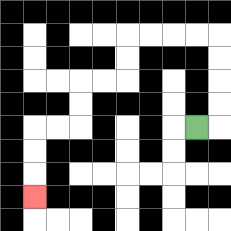{'start': '[8, 5]', 'end': '[1, 8]', 'path_directions': 'R,U,U,U,U,L,L,L,L,D,D,L,L,D,D,L,L,D,D,D', 'path_coordinates': '[[8, 5], [9, 5], [9, 4], [9, 3], [9, 2], [9, 1], [8, 1], [7, 1], [6, 1], [5, 1], [5, 2], [5, 3], [4, 3], [3, 3], [3, 4], [3, 5], [2, 5], [1, 5], [1, 6], [1, 7], [1, 8]]'}